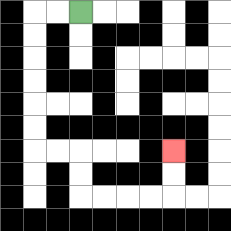{'start': '[3, 0]', 'end': '[7, 6]', 'path_directions': 'L,L,D,D,D,D,D,D,R,R,D,D,R,R,R,R,U,U', 'path_coordinates': '[[3, 0], [2, 0], [1, 0], [1, 1], [1, 2], [1, 3], [1, 4], [1, 5], [1, 6], [2, 6], [3, 6], [3, 7], [3, 8], [4, 8], [5, 8], [6, 8], [7, 8], [7, 7], [7, 6]]'}